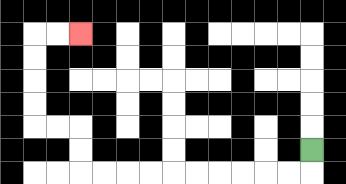{'start': '[13, 6]', 'end': '[3, 1]', 'path_directions': 'D,L,L,L,L,L,L,L,L,L,L,U,U,L,L,U,U,U,U,R,R', 'path_coordinates': '[[13, 6], [13, 7], [12, 7], [11, 7], [10, 7], [9, 7], [8, 7], [7, 7], [6, 7], [5, 7], [4, 7], [3, 7], [3, 6], [3, 5], [2, 5], [1, 5], [1, 4], [1, 3], [1, 2], [1, 1], [2, 1], [3, 1]]'}